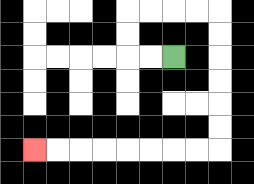{'start': '[7, 2]', 'end': '[1, 6]', 'path_directions': 'L,L,U,U,R,R,R,R,D,D,D,D,D,D,L,L,L,L,L,L,L,L', 'path_coordinates': '[[7, 2], [6, 2], [5, 2], [5, 1], [5, 0], [6, 0], [7, 0], [8, 0], [9, 0], [9, 1], [9, 2], [9, 3], [9, 4], [9, 5], [9, 6], [8, 6], [7, 6], [6, 6], [5, 6], [4, 6], [3, 6], [2, 6], [1, 6]]'}